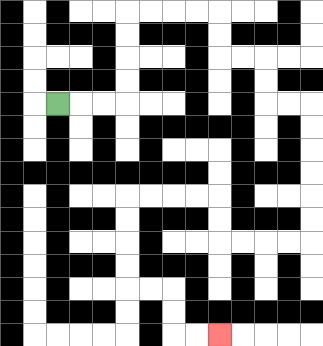{'start': '[2, 4]', 'end': '[9, 14]', 'path_directions': 'R,R,R,U,U,U,U,R,R,R,R,D,D,R,R,D,D,R,R,D,D,D,D,D,D,L,L,L,L,U,U,L,L,L,L,D,D,D,D,R,R,D,D,R,R', 'path_coordinates': '[[2, 4], [3, 4], [4, 4], [5, 4], [5, 3], [5, 2], [5, 1], [5, 0], [6, 0], [7, 0], [8, 0], [9, 0], [9, 1], [9, 2], [10, 2], [11, 2], [11, 3], [11, 4], [12, 4], [13, 4], [13, 5], [13, 6], [13, 7], [13, 8], [13, 9], [13, 10], [12, 10], [11, 10], [10, 10], [9, 10], [9, 9], [9, 8], [8, 8], [7, 8], [6, 8], [5, 8], [5, 9], [5, 10], [5, 11], [5, 12], [6, 12], [7, 12], [7, 13], [7, 14], [8, 14], [9, 14]]'}